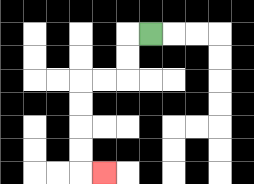{'start': '[6, 1]', 'end': '[4, 7]', 'path_directions': 'L,D,D,L,L,D,D,D,D,R', 'path_coordinates': '[[6, 1], [5, 1], [5, 2], [5, 3], [4, 3], [3, 3], [3, 4], [3, 5], [3, 6], [3, 7], [4, 7]]'}